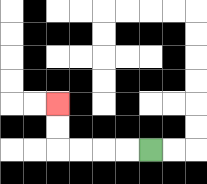{'start': '[6, 6]', 'end': '[2, 4]', 'path_directions': 'L,L,L,L,U,U', 'path_coordinates': '[[6, 6], [5, 6], [4, 6], [3, 6], [2, 6], [2, 5], [2, 4]]'}